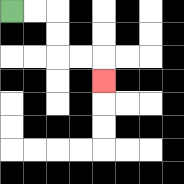{'start': '[0, 0]', 'end': '[4, 3]', 'path_directions': 'R,R,D,D,R,R,D', 'path_coordinates': '[[0, 0], [1, 0], [2, 0], [2, 1], [2, 2], [3, 2], [4, 2], [4, 3]]'}